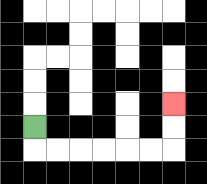{'start': '[1, 5]', 'end': '[7, 4]', 'path_directions': 'D,R,R,R,R,R,R,U,U', 'path_coordinates': '[[1, 5], [1, 6], [2, 6], [3, 6], [4, 6], [5, 6], [6, 6], [7, 6], [7, 5], [7, 4]]'}